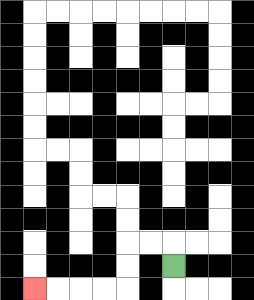{'start': '[7, 11]', 'end': '[1, 12]', 'path_directions': 'U,L,L,D,D,L,L,L,L', 'path_coordinates': '[[7, 11], [7, 10], [6, 10], [5, 10], [5, 11], [5, 12], [4, 12], [3, 12], [2, 12], [1, 12]]'}